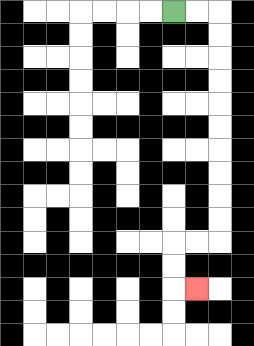{'start': '[7, 0]', 'end': '[8, 12]', 'path_directions': 'R,R,D,D,D,D,D,D,D,D,D,D,L,L,D,D,R', 'path_coordinates': '[[7, 0], [8, 0], [9, 0], [9, 1], [9, 2], [9, 3], [9, 4], [9, 5], [9, 6], [9, 7], [9, 8], [9, 9], [9, 10], [8, 10], [7, 10], [7, 11], [7, 12], [8, 12]]'}